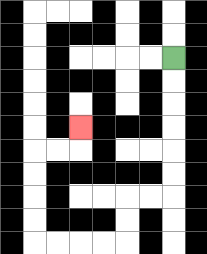{'start': '[7, 2]', 'end': '[3, 5]', 'path_directions': 'D,D,D,D,D,D,L,L,D,D,L,L,L,L,U,U,U,U,R,R,U', 'path_coordinates': '[[7, 2], [7, 3], [7, 4], [7, 5], [7, 6], [7, 7], [7, 8], [6, 8], [5, 8], [5, 9], [5, 10], [4, 10], [3, 10], [2, 10], [1, 10], [1, 9], [1, 8], [1, 7], [1, 6], [2, 6], [3, 6], [3, 5]]'}